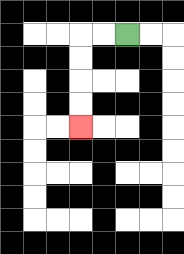{'start': '[5, 1]', 'end': '[3, 5]', 'path_directions': 'L,L,D,D,D,D', 'path_coordinates': '[[5, 1], [4, 1], [3, 1], [3, 2], [3, 3], [3, 4], [3, 5]]'}